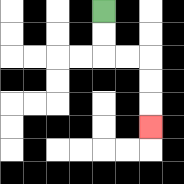{'start': '[4, 0]', 'end': '[6, 5]', 'path_directions': 'D,D,R,R,D,D,D', 'path_coordinates': '[[4, 0], [4, 1], [4, 2], [5, 2], [6, 2], [6, 3], [6, 4], [6, 5]]'}